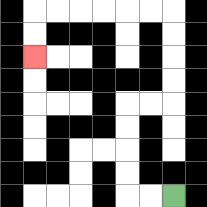{'start': '[7, 8]', 'end': '[1, 2]', 'path_directions': 'L,L,U,U,U,U,R,R,U,U,U,U,L,L,L,L,L,L,D,D', 'path_coordinates': '[[7, 8], [6, 8], [5, 8], [5, 7], [5, 6], [5, 5], [5, 4], [6, 4], [7, 4], [7, 3], [7, 2], [7, 1], [7, 0], [6, 0], [5, 0], [4, 0], [3, 0], [2, 0], [1, 0], [1, 1], [1, 2]]'}